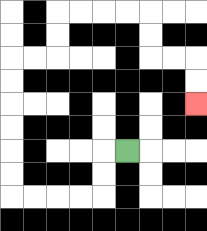{'start': '[5, 6]', 'end': '[8, 4]', 'path_directions': 'L,D,D,L,L,L,L,U,U,U,U,U,U,R,R,U,U,R,R,R,R,D,D,R,R,D,D', 'path_coordinates': '[[5, 6], [4, 6], [4, 7], [4, 8], [3, 8], [2, 8], [1, 8], [0, 8], [0, 7], [0, 6], [0, 5], [0, 4], [0, 3], [0, 2], [1, 2], [2, 2], [2, 1], [2, 0], [3, 0], [4, 0], [5, 0], [6, 0], [6, 1], [6, 2], [7, 2], [8, 2], [8, 3], [8, 4]]'}